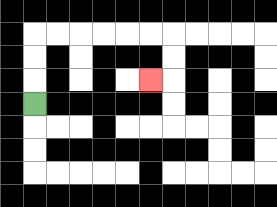{'start': '[1, 4]', 'end': '[6, 3]', 'path_directions': 'U,U,U,R,R,R,R,R,R,D,D,L', 'path_coordinates': '[[1, 4], [1, 3], [1, 2], [1, 1], [2, 1], [3, 1], [4, 1], [5, 1], [6, 1], [7, 1], [7, 2], [7, 3], [6, 3]]'}